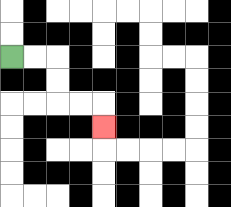{'start': '[0, 2]', 'end': '[4, 5]', 'path_directions': 'R,R,D,D,R,R,D', 'path_coordinates': '[[0, 2], [1, 2], [2, 2], [2, 3], [2, 4], [3, 4], [4, 4], [4, 5]]'}